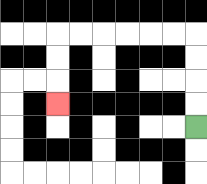{'start': '[8, 5]', 'end': '[2, 4]', 'path_directions': 'U,U,U,U,L,L,L,L,L,L,D,D,D', 'path_coordinates': '[[8, 5], [8, 4], [8, 3], [8, 2], [8, 1], [7, 1], [6, 1], [5, 1], [4, 1], [3, 1], [2, 1], [2, 2], [2, 3], [2, 4]]'}